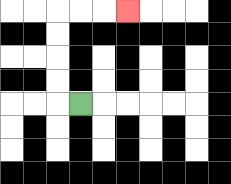{'start': '[3, 4]', 'end': '[5, 0]', 'path_directions': 'L,U,U,U,U,R,R,R', 'path_coordinates': '[[3, 4], [2, 4], [2, 3], [2, 2], [2, 1], [2, 0], [3, 0], [4, 0], [5, 0]]'}